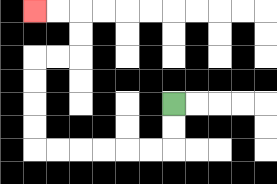{'start': '[7, 4]', 'end': '[1, 0]', 'path_directions': 'D,D,L,L,L,L,L,L,U,U,U,U,R,R,U,U,L,L', 'path_coordinates': '[[7, 4], [7, 5], [7, 6], [6, 6], [5, 6], [4, 6], [3, 6], [2, 6], [1, 6], [1, 5], [1, 4], [1, 3], [1, 2], [2, 2], [3, 2], [3, 1], [3, 0], [2, 0], [1, 0]]'}